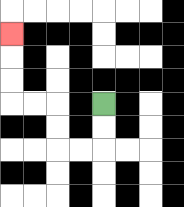{'start': '[4, 4]', 'end': '[0, 1]', 'path_directions': 'D,D,L,L,U,U,L,L,U,U,U', 'path_coordinates': '[[4, 4], [4, 5], [4, 6], [3, 6], [2, 6], [2, 5], [2, 4], [1, 4], [0, 4], [0, 3], [0, 2], [0, 1]]'}